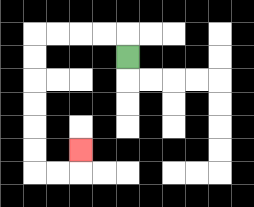{'start': '[5, 2]', 'end': '[3, 6]', 'path_directions': 'U,L,L,L,L,D,D,D,D,D,D,R,R,U', 'path_coordinates': '[[5, 2], [5, 1], [4, 1], [3, 1], [2, 1], [1, 1], [1, 2], [1, 3], [1, 4], [1, 5], [1, 6], [1, 7], [2, 7], [3, 7], [3, 6]]'}